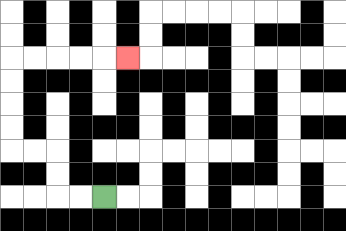{'start': '[4, 8]', 'end': '[5, 2]', 'path_directions': 'L,L,U,U,L,L,U,U,U,U,R,R,R,R,R', 'path_coordinates': '[[4, 8], [3, 8], [2, 8], [2, 7], [2, 6], [1, 6], [0, 6], [0, 5], [0, 4], [0, 3], [0, 2], [1, 2], [2, 2], [3, 2], [4, 2], [5, 2]]'}